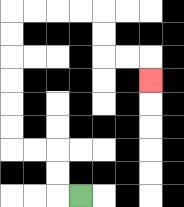{'start': '[3, 8]', 'end': '[6, 3]', 'path_directions': 'L,U,U,L,L,U,U,U,U,U,U,R,R,R,R,D,D,R,R,D', 'path_coordinates': '[[3, 8], [2, 8], [2, 7], [2, 6], [1, 6], [0, 6], [0, 5], [0, 4], [0, 3], [0, 2], [0, 1], [0, 0], [1, 0], [2, 0], [3, 0], [4, 0], [4, 1], [4, 2], [5, 2], [6, 2], [6, 3]]'}